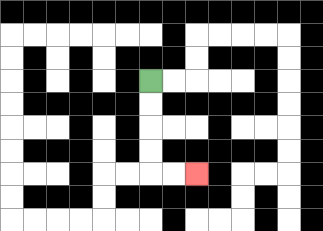{'start': '[6, 3]', 'end': '[8, 7]', 'path_directions': 'D,D,D,D,R,R', 'path_coordinates': '[[6, 3], [6, 4], [6, 5], [6, 6], [6, 7], [7, 7], [8, 7]]'}